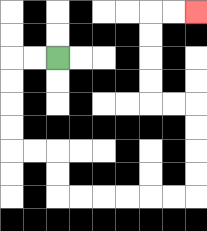{'start': '[2, 2]', 'end': '[8, 0]', 'path_directions': 'L,L,D,D,D,D,R,R,D,D,R,R,R,R,R,R,U,U,U,U,L,L,U,U,U,U,R,R', 'path_coordinates': '[[2, 2], [1, 2], [0, 2], [0, 3], [0, 4], [0, 5], [0, 6], [1, 6], [2, 6], [2, 7], [2, 8], [3, 8], [4, 8], [5, 8], [6, 8], [7, 8], [8, 8], [8, 7], [8, 6], [8, 5], [8, 4], [7, 4], [6, 4], [6, 3], [6, 2], [6, 1], [6, 0], [7, 0], [8, 0]]'}